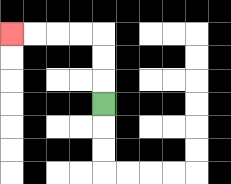{'start': '[4, 4]', 'end': '[0, 1]', 'path_directions': 'U,U,U,L,L,L,L', 'path_coordinates': '[[4, 4], [4, 3], [4, 2], [4, 1], [3, 1], [2, 1], [1, 1], [0, 1]]'}